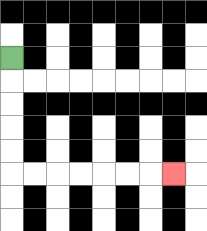{'start': '[0, 2]', 'end': '[7, 7]', 'path_directions': 'D,D,D,D,D,R,R,R,R,R,R,R', 'path_coordinates': '[[0, 2], [0, 3], [0, 4], [0, 5], [0, 6], [0, 7], [1, 7], [2, 7], [3, 7], [4, 7], [5, 7], [6, 7], [7, 7]]'}